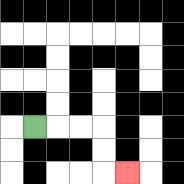{'start': '[1, 5]', 'end': '[5, 7]', 'path_directions': 'R,R,R,D,D,R', 'path_coordinates': '[[1, 5], [2, 5], [3, 5], [4, 5], [4, 6], [4, 7], [5, 7]]'}